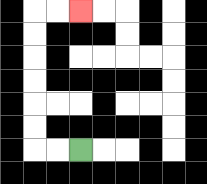{'start': '[3, 6]', 'end': '[3, 0]', 'path_directions': 'L,L,U,U,U,U,U,U,R,R', 'path_coordinates': '[[3, 6], [2, 6], [1, 6], [1, 5], [1, 4], [1, 3], [1, 2], [1, 1], [1, 0], [2, 0], [3, 0]]'}